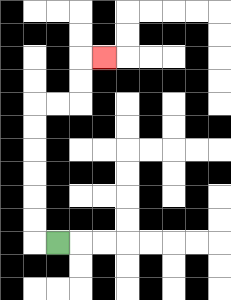{'start': '[2, 10]', 'end': '[4, 2]', 'path_directions': 'L,U,U,U,U,U,U,R,R,U,U,R', 'path_coordinates': '[[2, 10], [1, 10], [1, 9], [1, 8], [1, 7], [1, 6], [1, 5], [1, 4], [2, 4], [3, 4], [3, 3], [3, 2], [4, 2]]'}